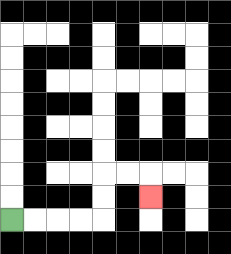{'start': '[0, 9]', 'end': '[6, 8]', 'path_directions': 'R,R,R,R,U,U,R,R,D', 'path_coordinates': '[[0, 9], [1, 9], [2, 9], [3, 9], [4, 9], [4, 8], [4, 7], [5, 7], [6, 7], [6, 8]]'}